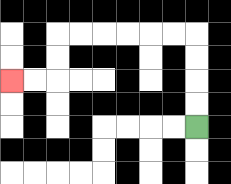{'start': '[8, 5]', 'end': '[0, 3]', 'path_directions': 'U,U,U,U,L,L,L,L,L,L,D,D,L,L', 'path_coordinates': '[[8, 5], [8, 4], [8, 3], [8, 2], [8, 1], [7, 1], [6, 1], [5, 1], [4, 1], [3, 1], [2, 1], [2, 2], [2, 3], [1, 3], [0, 3]]'}